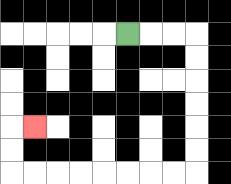{'start': '[5, 1]', 'end': '[1, 5]', 'path_directions': 'R,R,R,D,D,D,D,D,D,L,L,L,L,L,L,L,L,U,U,R', 'path_coordinates': '[[5, 1], [6, 1], [7, 1], [8, 1], [8, 2], [8, 3], [8, 4], [8, 5], [8, 6], [8, 7], [7, 7], [6, 7], [5, 7], [4, 7], [3, 7], [2, 7], [1, 7], [0, 7], [0, 6], [0, 5], [1, 5]]'}